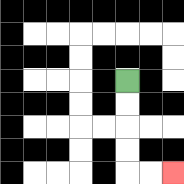{'start': '[5, 3]', 'end': '[7, 7]', 'path_directions': 'D,D,D,D,R,R', 'path_coordinates': '[[5, 3], [5, 4], [5, 5], [5, 6], [5, 7], [6, 7], [7, 7]]'}